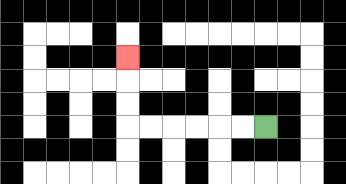{'start': '[11, 5]', 'end': '[5, 2]', 'path_directions': 'L,L,L,L,L,L,U,U,U', 'path_coordinates': '[[11, 5], [10, 5], [9, 5], [8, 5], [7, 5], [6, 5], [5, 5], [5, 4], [5, 3], [5, 2]]'}